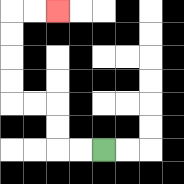{'start': '[4, 6]', 'end': '[2, 0]', 'path_directions': 'L,L,U,U,L,L,U,U,U,U,R,R', 'path_coordinates': '[[4, 6], [3, 6], [2, 6], [2, 5], [2, 4], [1, 4], [0, 4], [0, 3], [0, 2], [0, 1], [0, 0], [1, 0], [2, 0]]'}